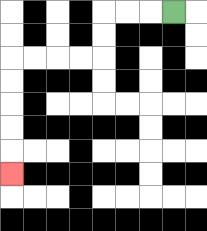{'start': '[7, 0]', 'end': '[0, 7]', 'path_directions': 'L,L,L,D,D,L,L,L,L,D,D,D,D,D', 'path_coordinates': '[[7, 0], [6, 0], [5, 0], [4, 0], [4, 1], [4, 2], [3, 2], [2, 2], [1, 2], [0, 2], [0, 3], [0, 4], [0, 5], [0, 6], [0, 7]]'}